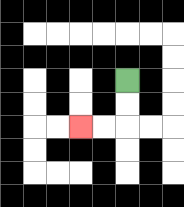{'start': '[5, 3]', 'end': '[3, 5]', 'path_directions': 'D,D,L,L', 'path_coordinates': '[[5, 3], [5, 4], [5, 5], [4, 5], [3, 5]]'}